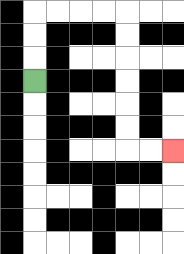{'start': '[1, 3]', 'end': '[7, 6]', 'path_directions': 'U,U,U,R,R,R,R,D,D,D,D,D,D,R,R', 'path_coordinates': '[[1, 3], [1, 2], [1, 1], [1, 0], [2, 0], [3, 0], [4, 0], [5, 0], [5, 1], [5, 2], [5, 3], [5, 4], [5, 5], [5, 6], [6, 6], [7, 6]]'}